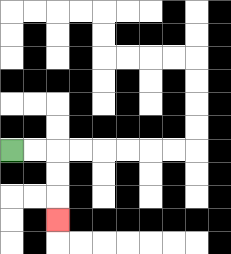{'start': '[0, 6]', 'end': '[2, 9]', 'path_directions': 'R,R,D,D,D', 'path_coordinates': '[[0, 6], [1, 6], [2, 6], [2, 7], [2, 8], [2, 9]]'}